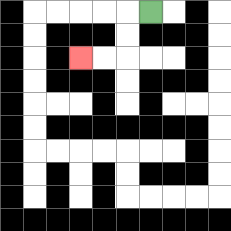{'start': '[6, 0]', 'end': '[3, 2]', 'path_directions': 'L,D,D,L,L', 'path_coordinates': '[[6, 0], [5, 0], [5, 1], [5, 2], [4, 2], [3, 2]]'}